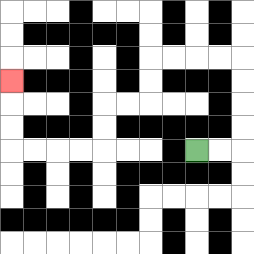{'start': '[8, 6]', 'end': '[0, 3]', 'path_directions': 'R,R,U,U,U,U,L,L,L,L,D,D,L,L,D,D,L,L,L,L,U,U,U', 'path_coordinates': '[[8, 6], [9, 6], [10, 6], [10, 5], [10, 4], [10, 3], [10, 2], [9, 2], [8, 2], [7, 2], [6, 2], [6, 3], [6, 4], [5, 4], [4, 4], [4, 5], [4, 6], [3, 6], [2, 6], [1, 6], [0, 6], [0, 5], [0, 4], [0, 3]]'}